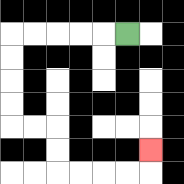{'start': '[5, 1]', 'end': '[6, 6]', 'path_directions': 'L,L,L,L,L,D,D,D,D,R,R,D,D,R,R,R,R,U', 'path_coordinates': '[[5, 1], [4, 1], [3, 1], [2, 1], [1, 1], [0, 1], [0, 2], [0, 3], [0, 4], [0, 5], [1, 5], [2, 5], [2, 6], [2, 7], [3, 7], [4, 7], [5, 7], [6, 7], [6, 6]]'}